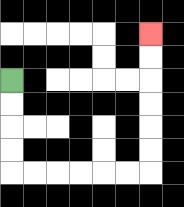{'start': '[0, 3]', 'end': '[6, 1]', 'path_directions': 'D,D,D,D,R,R,R,R,R,R,U,U,U,U,U,U', 'path_coordinates': '[[0, 3], [0, 4], [0, 5], [0, 6], [0, 7], [1, 7], [2, 7], [3, 7], [4, 7], [5, 7], [6, 7], [6, 6], [6, 5], [6, 4], [6, 3], [6, 2], [6, 1]]'}